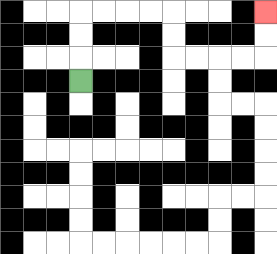{'start': '[3, 3]', 'end': '[11, 0]', 'path_directions': 'U,U,U,R,R,R,R,D,D,R,R,R,R,U,U', 'path_coordinates': '[[3, 3], [3, 2], [3, 1], [3, 0], [4, 0], [5, 0], [6, 0], [7, 0], [7, 1], [7, 2], [8, 2], [9, 2], [10, 2], [11, 2], [11, 1], [11, 0]]'}